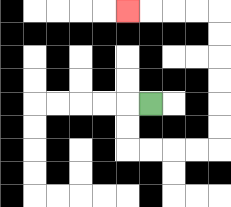{'start': '[6, 4]', 'end': '[5, 0]', 'path_directions': 'L,D,D,R,R,R,R,U,U,U,U,U,U,L,L,L,L', 'path_coordinates': '[[6, 4], [5, 4], [5, 5], [5, 6], [6, 6], [7, 6], [8, 6], [9, 6], [9, 5], [9, 4], [9, 3], [9, 2], [9, 1], [9, 0], [8, 0], [7, 0], [6, 0], [5, 0]]'}